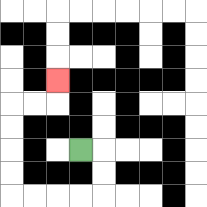{'start': '[3, 6]', 'end': '[2, 3]', 'path_directions': 'R,D,D,L,L,L,L,U,U,U,U,R,R,U', 'path_coordinates': '[[3, 6], [4, 6], [4, 7], [4, 8], [3, 8], [2, 8], [1, 8], [0, 8], [0, 7], [0, 6], [0, 5], [0, 4], [1, 4], [2, 4], [2, 3]]'}